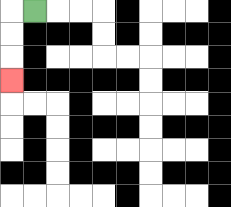{'start': '[1, 0]', 'end': '[0, 3]', 'path_directions': 'L,D,D,D', 'path_coordinates': '[[1, 0], [0, 0], [0, 1], [0, 2], [0, 3]]'}